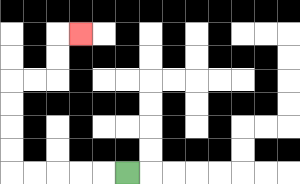{'start': '[5, 7]', 'end': '[3, 1]', 'path_directions': 'L,L,L,L,L,U,U,U,U,R,R,U,U,R', 'path_coordinates': '[[5, 7], [4, 7], [3, 7], [2, 7], [1, 7], [0, 7], [0, 6], [0, 5], [0, 4], [0, 3], [1, 3], [2, 3], [2, 2], [2, 1], [3, 1]]'}